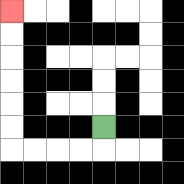{'start': '[4, 5]', 'end': '[0, 0]', 'path_directions': 'D,L,L,L,L,U,U,U,U,U,U', 'path_coordinates': '[[4, 5], [4, 6], [3, 6], [2, 6], [1, 6], [0, 6], [0, 5], [0, 4], [0, 3], [0, 2], [0, 1], [0, 0]]'}